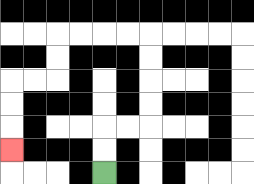{'start': '[4, 7]', 'end': '[0, 6]', 'path_directions': 'U,U,R,R,U,U,U,U,L,L,L,L,D,D,L,L,D,D,D', 'path_coordinates': '[[4, 7], [4, 6], [4, 5], [5, 5], [6, 5], [6, 4], [6, 3], [6, 2], [6, 1], [5, 1], [4, 1], [3, 1], [2, 1], [2, 2], [2, 3], [1, 3], [0, 3], [0, 4], [0, 5], [0, 6]]'}